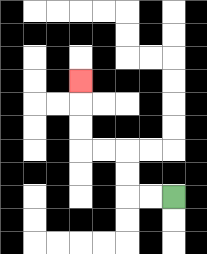{'start': '[7, 8]', 'end': '[3, 3]', 'path_directions': 'L,L,U,U,L,L,U,U,U', 'path_coordinates': '[[7, 8], [6, 8], [5, 8], [5, 7], [5, 6], [4, 6], [3, 6], [3, 5], [3, 4], [3, 3]]'}